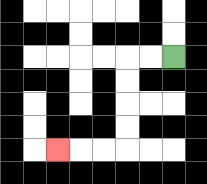{'start': '[7, 2]', 'end': '[2, 6]', 'path_directions': 'L,L,D,D,D,D,L,L,L', 'path_coordinates': '[[7, 2], [6, 2], [5, 2], [5, 3], [5, 4], [5, 5], [5, 6], [4, 6], [3, 6], [2, 6]]'}